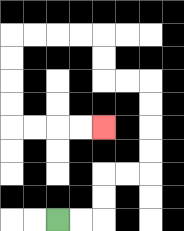{'start': '[2, 9]', 'end': '[4, 5]', 'path_directions': 'R,R,U,U,R,R,U,U,U,U,L,L,U,U,L,L,L,L,D,D,D,D,R,R,R,R', 'path_coordinates': '[[2, 9], [3, 9], [4, 9], [4, 8], [4, 7], [5, 7], [6, 7], [6, 6], [6, 5], [6, 4], [6, 3], [5, 3], [4, 3], [4, 2], [4, 1], [3, 1], [2, 1], [1, 1], [0, 1], [0, 2], [0, 3], [0, 4], [0, 5], [1, 5], [2, 5], [3, 5], [4, 5]]'}